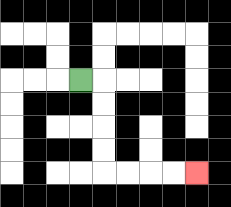{'start': '[3, 3]', 'end': '[8, 7]', 'path_directions': 'R,D,D,D,D,R,R,R,R', 'path_coordinates': '[[3, 3], [4, 3], [4, 4], [4, 5], [4, 6], [4, 7], [5, 7], [6, 7], [7, 7], [8, 7]]'}